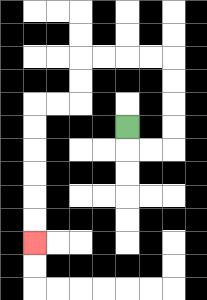{'start': '[5, 5]', 'end': '[1, 10]', 'path_directions': 'D,R,R,U,U,U,U,L,L,L,L,D,D,L,L,D,D,D,D,D,D', 'path_coordinates': '[[5, 5], [5, 6], [6, 6], [7, 6], [7, 5], [7, 4], [7, 3], [7, 2], [6, 2], [5, 2], [4, 2], [3, 2], [3, 3], [3, 4], [2, 4], [1, 4], [1, 5], [1, 6], [1, 7], [1, 8], [1, 9], [1, 10]]'}